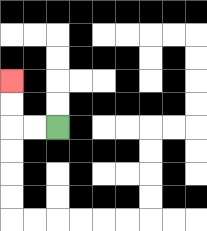{'start': '[2, 5]', 'end': '[0, 3]', 'path_directions': 'L,L,U,U', 'path_coordinates': '[[2, 5], [1, 5], [0, 5], [0, 4], [0, 3]]'}